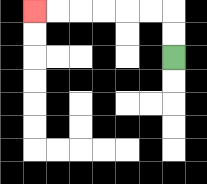{'start': '[7, 2]', 'end': '[1, 0]', 'path_directions': 'U,U,L,L,L,L,L,L', 'path_coordinates': '[[7, 2], [7, 1], [7, 0], [6, 0], [5, 0], [4, 0], [3, 0], [2, 0], [1, 0]]'}